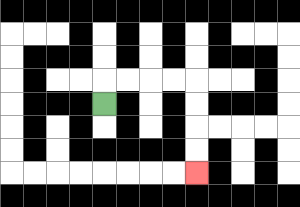{'start': '[4, 4]', 'end': '[8, 7]', 'path_directions': 'U,R,R,R,R,D,D,D,D', 'path_coordinates': '[[4, 4], [4, 3], [5, 3], [6, 3], [7, 3], [8, 3], [8, 4], [8, 5], [8, 6], [8, 7]]'}